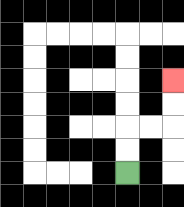{'start': '[5, 7]', 'end': '[7, 3]', 'path_directions': 'U,U,R,R,U,U', 'path_coordinates': '[[5, 7], [5, 6], [5, 5], [6, 5], [7, 5], [7, 4], [7, 3]]'}